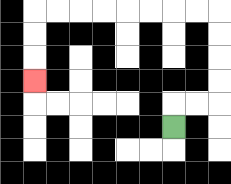{'start': '[7, 5]', 'end': '[1, 3]', 'path_directions': 'U,R,R,U,U,U,U,L,L,L,L,L,L,L,L,D,D,D', 'path_coordinates': '[[7, 5], [7, 4], [8, 4], [9, 4], [9, 3], [9, 2], [9, 1], [9, 0], [8, 0], [7, 0], [6, 0], [5, 0], [4, 0], [3, 0], [2, 0], [1, 0], [1, 1], [1, 2], [1, 3]]'}